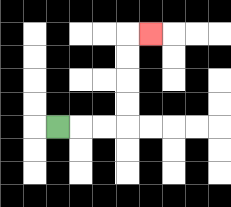{'start': '[2, 5]', 'end': '[6, 1]', 'path_directions': 'R,R,R,U,U,U,U,R', 'path_coordinates': '[[2, 5], [3, 5], [4, 5], [5, 5], [5, 4], [5, 3], [5, 2], [5, 1], [6, 1]]'}